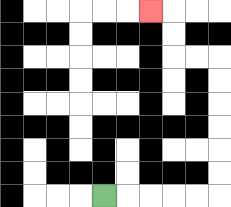{'start': '[4, 8]', 'end': '[6, 0]', 'path_directions': 'R,R,R,R,R,U,U,U,U,U,U,L,L,U,U,L', 'path_coordinates': '[[4, 8], [5, 8], [6, 8], [7, 8], [8, 8], [9, 8], [9, 7], [9, 6], [9, 5], [9, 4], [9, 3], [9, 2], [8, 2], [7, 2], [7, 1], [7, 0], [6, 0]]'}